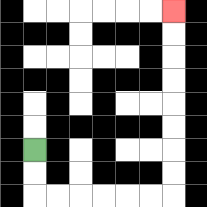{'start': '[1, 6]', 'end': '[7, 0]', 'path_directions': 'D,D,R,R,R,R,R,R,U,U,U,U,U,U,U,U', 'path_coordinates': '[[1, 6], [1, 7], [1, 8], [2, 8], [3, 8], [4, 8], [5, 8], [6, 8], [7, 8], [7, 7], [7, 6], [7, 5], [7, 4], [7, 3], [7, 2], [7, 1], [7, 0]]'}